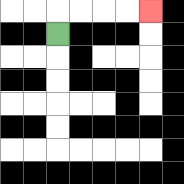{'start': '[2, 1]', 'end': '[6, 0]', 'path_directions': 'U,R,R,R,R', 'path_coordinates': '[[2, 1], [2, 0], [3, 0], [4, 0], [5, 0], [6, 0]]'}